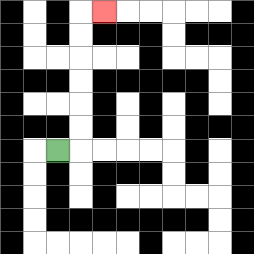{'start': '[2, 6]', 'end': '[4, 0]', 'path_directions': 'R,U,U,U,U,U,U,R', 'path_coordinates': '[[2, 6], [3, 6], [3, 5], [3, 4], [3, 3], [3, 2], [3, 1], [3, 0], [4, 0]]'}